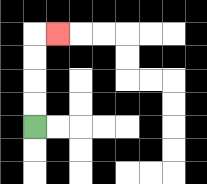{'start': '[1, 5]', 'end': '[2, 1]', 'path_directions': 'U,U,U,U,R', 'path_coordinates': '[[1, 5], [1, 4], [1, 3], [1, 2], [1, 1], [2, 1]]'}